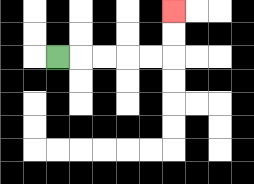{'start': '[2, 2]', 'end': '[7, 0]', 'path_directions': 'R,R,R,R,R,U,U', 'path_coordinates': '[[2, 2], [3, 2], [4, 2], [5, 2], [6, 2], [7, 2], [7, 1], [7, 0]]'}